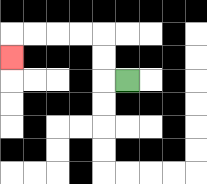{'start': '[5, 3]', 'end': '[0, 2]', 'path_directions': 'L,U,U,L,L,L,L,D', 'path_coordinates': '[[5, 3], [4, 3], [4, 2], [4, 1], [3, 1], [2, 1], [1, 1], [0, 1], [0, 2]]'}